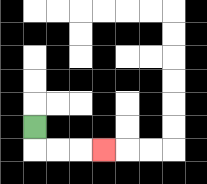{'start': '[1, 5]', 'end': '[4, 6]', 'path_directions': 'D,R,R,R', 'path_coordinates': '[[1, 5], [1, 6], [2, 6], [3, 6], [4, 6]]'}